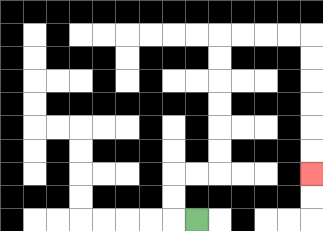{'start': '[8, 9]', 'end': '[13, 7]', 'path_directions': 'L,U,U,R,R,U,U,U,U,U,U,R,R,R,R,D,D,D,D,D,D', 'path_coordinates': '[[8, 9], [7, 9], [7, 8], [7, 7], [8, 7], [9, 7], [9, 6], [9, 5], [9, 4], [9, 3], [9, 2], [9, 1], [10, 1], [11, 1], [12, 1], [13, 1], [13, 2], [13, 3], [13, 4], [13, 5], [13, 6], [13, 7]]'}